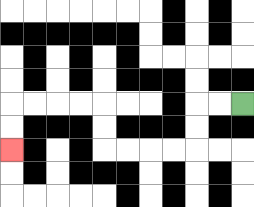{'start': '[10, 4]', 'end': '[0, 6]', 'path_directions': 'L,L,D,D,L,L,L,L,U,U,L,L,L,L,D,D', 'path_coordinates': '[[10, 4], [9, 4], [8, 4], [8, 5], [8, 6], [7, 6], [6, 6], [5, 6], [4, 6], [4, 5], [4, 4], [3, 4], [2, 4], [1, 4], [0, 4], [0, 5], [0, 6]]'}